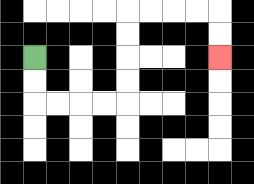{'start': '[1, 2]', 'end': '[9, 2]', 'path_directions': 'D,D,R,R,R,R,U,U,U,U,R,R,R,R,D,D', 'path_coordinates': '[[1, 2], [1, 3], [1, 4], [2, 4], [3, 4], [4, 4], [5, 4], [5, 3], [5, 2], [5, 1], [5, 0], [6, 0], [7, 0], [8, 0], [9, 0], [9, 1], [9, 2]]'}